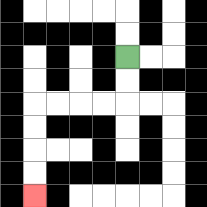{'start': '[5, 2]', 'end': '[1, 8]', 'path_directions': 'D,D,L,L,L,L,D,D,D,D', 'path_coordinates': '[[5, 2], [5, 3], [5, 4], [4, 4], [3, 4], [2, 4], [1, 4], [1, 5], [1, 6], [1, 7], [1, 8]]'}